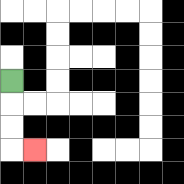{'start': '[0, 3]', 'end': '[1, 6]', 'path_directions': 'D,D,D,R', 'path_coordinates': '[[0, 3], [0, 4], [0, 5], [0, 6], [1, 6]]'}